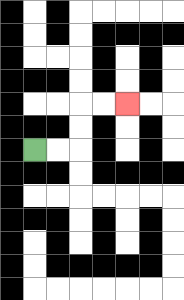{'start': '[1, 6]', 'end': '[5, 4]', 'path_directions': 'R,R,U,U,R,R', 'path_coordinates': '[[1, 6], [2, 6], [3, 6], [3, 5], [3, 4], [4, 4], [5, 4]]'}